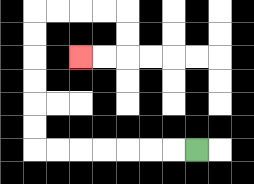{'start': '[8, 6]', 'end': '[3, 2]', 'path_directions': 'L,L,L,L,L,L,L,U,U,U,U,U,U,R,R,R,R,D,D,L,L', 'path_coordinates': '[[8, 6], [7, 6], [6, 6], [5, 6], [4, 6], [3, 6], [2, 6], [1, 6], [1, 5], [1, 4], [1, 3], [1, 2], [1, 1], [1, 0], [2, 0], [3, 0], [4, 0], [5, 0], [5, 1], [5, 2], [4, 2], [3, 2]]'}